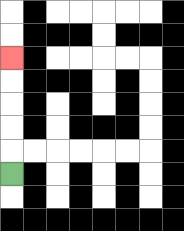{'start': '[0, 7]', 'end': '[0, 2]', 'path_directions': 'U,U,U,U,U', 'path_coordinates': '[[0, 7], [0, 6], [0, 5], [0, 4], [0, 3], [0, 2]]'}